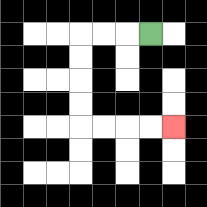{'start': '[6, 1]', 'end': '[7, 5]', 'path_directions': 'L,L,L,D,D,D,D,R,R,R,R', 'path_coordinates': '[[6, 1], [5, 1], [4, 1], [3, 1], [3, 2], [3, 3], [3, 4], [3, 5], [4, 5], [5, 5], [6, 5], [7, 5]]'}